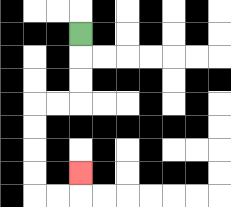{'start': '[3, 1]', 'end': '[3, 7]', 'path_directions': 'D,D,D,L,L,D,D,D,D,R,R,U', 'path_coordinates': '[[3, 1], [3, 2], [3, 3], [3, 4], [2, 4], [1, 4], [1, 5], [1, 6], [1, 7], [1, 8], [2, 8], [3, 8], [3, 7]]'}